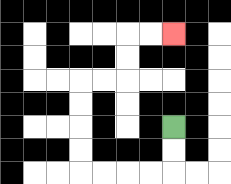{'start': '[7, 5]', 'end': '[7, 1]', 'path_directions': 'D,D,L,L,L,L,U,U,U,U,R,R,U,U,R,R', 'path_coordinates': '[[7, 5], [7, 6], [7, 7], [6, 7], [5, 7], [4, 7], [3, 7], [3, 6], [3, 5], [3, 4], [3, 3], [4, 3], [5, 3], [5, 2], [5, 1], [6, 1], [7, 1]]'}